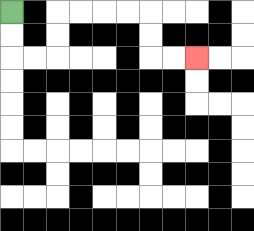{'start': '[0, 0]', 'end': '[8, 2]', 'path_directions': 'D,D,R,R,U,U,R,R,R,R,D,D,R,R', 'path_coordinates': '[[0, 0], [0, 1], [0, 2], [1, 2], [2, 2], [2, 1], [2, 0], [3, 0], [4, 0], [5, 0], [6, 0], [6, 1], [6, 2], [7, 2], [8, 2]]'}